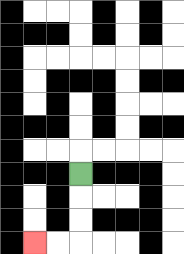{'start': '[3, 7]', 'end': '[1, 10]', 'path_directions': 'D,D,D,L,L', 'path_coordinates': '[[3, 7], [3, 8], [3, 9], [3, 10], [2, 10], [1, 10]]'}